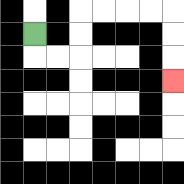{'start': '[1, 1]', 'end': '[7, 3]', 'path_directions': 'D,R,R,U,U,R,R,R,R,D,D,D', 'path_coordinates': '[[1, 1], [1, 2], [2, 2], [3, 2], [3, 1], [3, 0], [4, 0], [5, 0], [6, 0], [7, 0], [7, 1], [7, 2], [7, 3]]'}